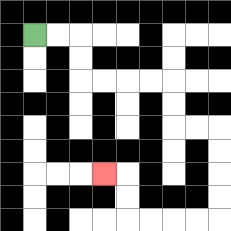{'start': '[1, 1]', 'end': '[4, 7]', 'path_directions': 'R,R,D,D,R,R,R,R,D,D,R,R,D,D,D,D,L,L,L,L,U,U,L', 'path_coordinates': '[[1, 1], [2, 1], [3, 1], [3, 2], [3, 3], [4, 3], [5, 3], [6, 3], [7, 3], [7, 4], [7, 5], [8, 5], [9, 5], [9, 6], [9, 7], [9, 8], [9, 9], [8, 9], [7, 9], [6, 9], [5, 9], [5, 8], [5, 7], [4, 7]]'}